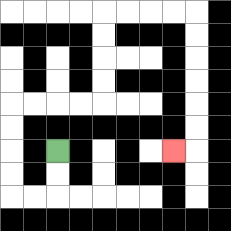{'start': '[2, 6]', 'end': '[7, 6]', 'path_directions': 'D,D,L,L,U,U,U,U,R,R,R,R,U,U,U,U,R,R,R,R,D,D,D,D,D,D,L', 'path_coordinates': '[[2, 6], [2, 7], [2, 8], [1, 8], [0, 8], [0, 7], [0, 6], [0, 5], [0, 4], [1, 4], [2, 4], [3, 4], [4, 4], [4, 3], [4, 2], [4, 1], [4, 0], [5, 0], [6, 0], [7, 0], [8, 0], [8, 1], [8, 2], [8, 3], [8, 4], [8, 5], [8, 6], [7, 6]]'}